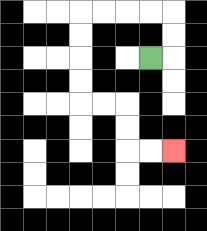{'start': '[6, 2]', 'end': '[7, 6]', 'path_directions': 'R,U,U,L,L,L,L,D,D,D,D,R,R,D,D,R,R', 'path_coordinates': '[[6, 2], [7, 2], [7, 1], [7, 0], [6, 0], [5, 0], [4, 0], [3, 0], [3, 1], [3, 2], [3, 3], [3, 4], [4, 4], [5, 4], [5, 5], [5, 6], [6, 6], [7, 6]]'}